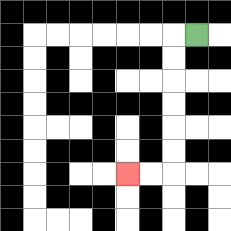{'start': '[8, 1]', 'end': '[5, 7]', 'path_directions': 'L,D,D,D,D,D,D,L,L', 'path_coordinates': '[[8, 1], [7, 1], [7, 2], [7, 3], [7, 4], [7, 5], [7, 6], [7, 7], [6, 7], [5, 7]]'}